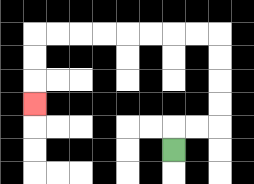{'start': '[7, 6]', 'end': '[1, 4]', 'path_directions': 'U,R,R,U,U,U,U,L,L,L,L,L,L,L,L,D,D,D', 'path_coordinates': '[[7, 6], [7, 5], [8, 5], [9, 5], [9, 4], [9, 3], [9, 2], [9, 1], [8, 1], [7, 1], [6, 1], [5, 1], [4, 1], [3, 1], [2, 1], [1, 1], [1, 2], [1, 3], [1, 4]]'}